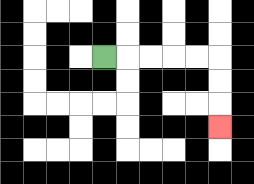{'start': '[4, 2]', 'end': '[9, 5]', 'path_directions': 'R,R,R,R,R,D,D,D', 'path_coordinates': '[[4, 2], [5, 2], [6, 2], [7, 2], [8, 2], [9, 2], [9, 3], [9, 4], [9, 5]]'}